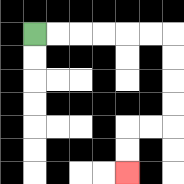{'start': '[1, 1]', 'end': '[5, 7]', 'path_directions': 'R,R,R,R,R,R,D,D,D,D,L,L,D,D', 'path_coordinates': '[[1, 1], [2, 1], [3, 1], [4, 1], [5, 1], [6, 1], [7, 1], [7, 2], [7, 3], [7, 4], [7, 5], [6, 5], [5, 5], [5, 6], [5, 7]]'}